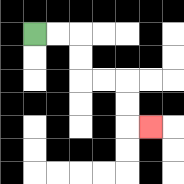{'start': '[1, 1]', 'end': '[6, 5]', 'path_directions': 'R,R,D,D,R,R,D,D,R', 'path_coordinates': '[[1, 1], [2, 1], [3, 1], [3, 2], [3, 3], [4, 3], [5, 3], [5, 4], [5, 5], [6, 5]]'}